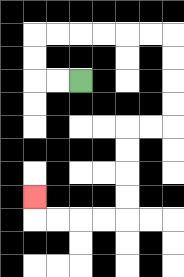{'start': '[3, 3]', 'end': '[1, 8]', 'path_directions': 'L,L,U,U,R,R,R,R,R,R,D,D,D,D,L,L,D,D,D,D,L,L,L,L,U', 'path_coordinates': '[[3, 3], [2, 3], [1, 3], [1, 2], [1, 1], [2, 1], [3, 1], [4, 1], [5, 1], [6, 1], [7, 1], [7, 2], [7, 3], [7, 4], [7, 5], [6, 5], [5, 5], [5, 6], [5, 7], [5, 8], [5, 9], [4, 9], [3, 9], [2, 9], [1, 9], [1, 8]]'}